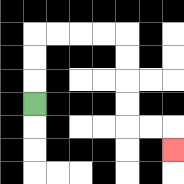{'start': '[1, 4]', 'end': '[7, 6]', 'path_directions': 'U,U,U,R,R,R,R,D,D,D,D,R,R,D', 'path_coordinates': '[[1, 4], [1, 3], [1, 2], [1, 1], [2, 1], [3, 1], [4, 1], [5, 1], [5, 2], [5, 3], [5, 4], [5, 5], [6, 5], [7, 5], [7, 6]]'}